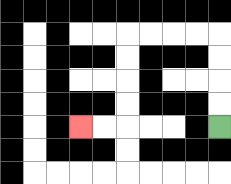{'start': '[9, 5]', 'end': '[3, 5]', 'path_directions': 'U,U,U,U,L,L,L,L,D,D,D,D,L,L', 'path_coordinates': '[[9, 5], [9, 4], [9, 3], [9, 2], [9, 1], [8, 1], [7, 1], [6, 1], [5, 1], [5, 2], [5, 3], [5, 4], [5, 5], [4, 5], [3, 5]]'}